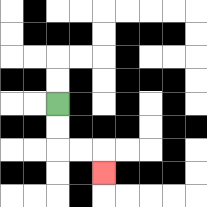{'start': '[2, 4]', 'end': '[4, 7]', 'path_directions': 'D,D,R,R,D', 'path_coordinates': '[[2, 4], [2, 5], [2, 6], [3, 6], [4, 6], [4, 7]]'}